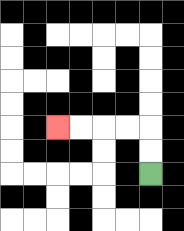{'start': '[6, 7]', 'end': '[2, 5]', 'path_directions': 'U,U,L,L,L,L', 'path_coordinates': '[[6, 7], [6, 6], [6, 5], [5, 5], [4, 5], [3, 5], [2, 5]]'}